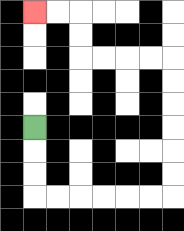{'start': '[1, 5]', 'end': '[1, 0]', 'path_directions': 'D,D,D,R,R,R,R,R,R,U,U,U,U,U,U,L,L,L,L,U,U,L,L', 'path_coordinates': '[[1, 5], [1, 6], [1, 7], [1, 8], [2, 8], [3, 8], [4, 8], [5, 8], [6, 8], [7, 8], [7, 7], [7, 6], [7, 5], [7, 4], [7, 3], [7, 2], [6, 2], [5, 2], [4, 2], [3, 2], [3, 1], [3, 0], [2, 0], [1, 0]]'}